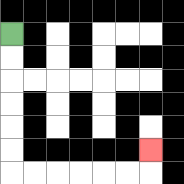{'start': '[0, 1]', 'end': '[6, 6]', 'path_directions': 'D,D,D,D,D,D,R,R,R,R,R,R,U', 'path_coordinates': '[[0, 1], [0, 2], [0, 3], [0, 4], [0, 5], [0, 6], [0, 7], [1, 7], [2, 7], [3, 7], [4, 7], [5, 7], [6, 7], [6, 6]]'}